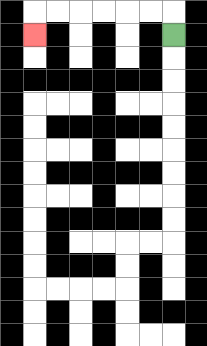{'start': '[7, 1]', 'end': '[1, 1]', 'path_directions': 'U,L,L,L,L,L,L,D', 'path_coordinates': '[[7, 1], [7, 0], [6, 0], [5, 0], [4, 0], [3, 0], [2, 0], [1, 0], [1, 1]]'}